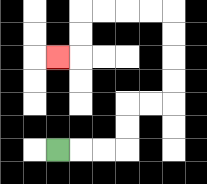{'start': '[2, 6]', 'end': '[2, 2]', 'path_directions': 'R,R,R,U,U,R,R,U,U,U,U,L,L,L,L,D,D,L', 'path_coordinates': '[[2, 6], [3, 6], [4, 6], [5, 6], [5, 5], [5, 4], [6, 4], [7, 4], [7, 3], [7, 2], [7, 1], [7, 0], [6, 0], [5, 0], [4, 0], [3, 0], [3, 1], [3, 2], [2, 2]]'}